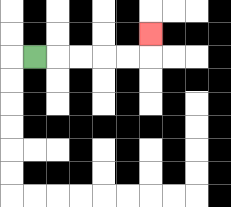{'start': '[1, 2]', 'end': '[6, 1]', 'path_directions': 'R,R,R,R,R,U', 'path_coordinates': '[[1, 2], [2, 2], [3, 2], [4, 2], [5, 2], [6, 2], [6, 1]]'}